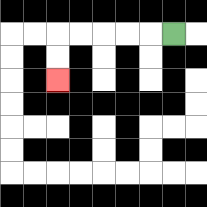{'start': '[7, 1]', 'end': '[2, 3]', 'path_directions': 'L,L,L,L,L,D,D', 'path_coordinates': '[[7, 1], [6, 1], [5, 1], [4, 1], [3, 1], [2, 1], [2, 2], [2, 3]]'}